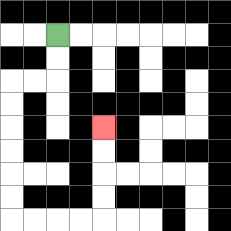{'start': '[2, 1]', 'end': '[4, 5]', 'path_directions': 'D,D,L,L,D,D,D,D,D,D,R,R,R,R,U,U,U,U', 'path_coordinates': '[[2, 1], [2, 2], [2, 3], [1, 3], [0, 3], [0, 4], [0, 5], [0, 6], [0, 7], [0, 8], [0, 9], [1, 9], [2, 9], [3, 9], [4, 9], [4, 8], [4, 7], [4, 6], [4, 5]]'}